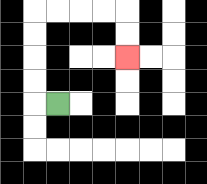{'start': '[2, 4]', 'end': '[5, 2]', 'path_directions': 'L,U,U,U,U,R,R,R,R,D,D', 'path_coordinates': '[[2, 4], [1, 4], [1, 3], [1, 2], [1, 1], [1, 0], [2, 0], [3, 0], [4, 0], [5, 0], [5, 1], [5, 2]]'}